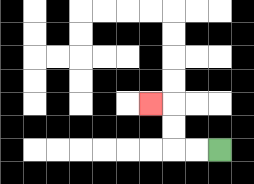{'start': '[9, 6]', 'end': '[6, 4]', 'path_directions': 'L,L,U,U,L', 'path_coordinates': '[[9, 6], [8, 6], [7, 6], [7, 5], [7, 4], [6, 4]]'}